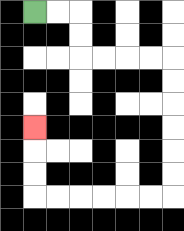{'start': '[1, 0]', 'end': '[1, 5]', 'path_directions': 'R,R,D,D,R,R,R,R,D,D,D,D,D,D,L,L,L,L,L,L,U,U,U', 'path_coordinates': '[[1, 0], [2, 0], [3, 0], [3, 1], [3, 2], [4, 2], [5, 2], [6, 2], [7, 2], [7, 3], [7, 4], [7, 5], [7, 6], [7, 7], [7, 8], [6, 8], [5, 8], [4, 8], [3, 8], [2, 8], [1, 8], [1, 7], [1, 6], [1, 5]]'}